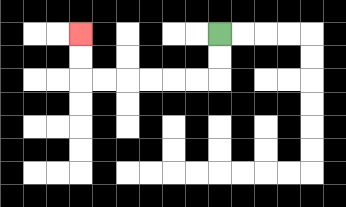{'start': '[9, 1]', 'end': '[3, 1]', 'path_directions': 'D,D,L,L,L,L,L,L,U,U', 'path_coordinates': '[[9, 1], [9, 2], [9, 3], [8, 3], [7, 3], [6, 3], [5, 3], [4, 3], [3, 3], [3, 2], [3, 1]]'}